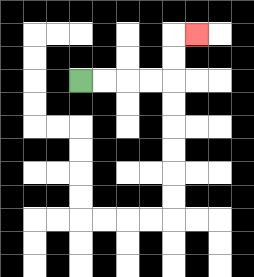{'start': '[3, 3]', 'end': '[8, 1]', 'path_directions': 'R,R,R,R,U,U,R', 'path_coordinates': '[[3, 3], [4, 3], [5, 3], [6, 3], [7, 3], [7, 2], [7, 1], [8, 1]]'}